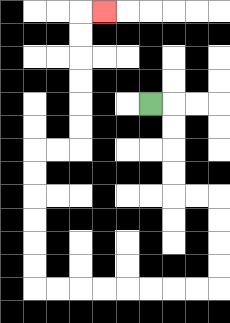{'start': '[6, 4]', 'end': '[4, 0]', 'path_directions': 'R,D,D,D,D,R,R,D,D,D,D,L,L,L,L,L,L,L,L,U,U,U,U,U,U,R,R,U,U,U,U,U,U,R', 'path_coordinates': '[[6, 4], [7, 4], [7, 5], [7, 6], [7, 7], [7, 8], [8, 8], [9, 8], [9, 9], [9, 10], [9, 11], [9, 12], [8, 12], [7, 12], [6, 12], [5, 12], [4, 12], [3, 12], [2, 12], [1, 12], [1, 11], [1, 10], [1, 9], [1, 8], [1, 7], [1, 6], [2, 6], [3, 6], [3, 5], [3, 4], [3, 3], [3, 2], [3, 1], [3, 0], [4, 0]]'}